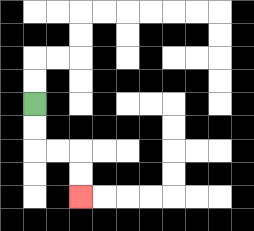{'start': '[1, 4]', 'end': '[3, 8]', 'path_directions': 'D,D,R,R,D,D', 'path_coordinates': '[[1, 4], [1, 5], [1, 6], [2, 6], [3, 6], [3, 7], [3, 8]]'}